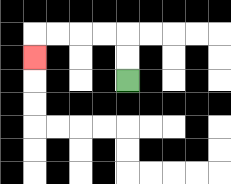{'start': '[5, 3]', 'end': '[1, 2]', 'path_directions': 'U,U,L,L,L,L,D', 'path_coordinates': '[[5, 3], [5, 2], [5, 1], [4, 1], [3, 1], [2, 1], [1, 1], [1, 2]]'}